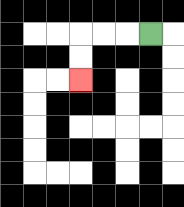{'start': '[6, 1]', 'end': '[3, 3]', 'path_directions': 'L,L,L,D,D', 'path_coordinates': '[[6, 1], [5, 1], [4, 1], [3, 1], [3, 2], [3, 3]]'}